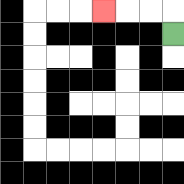{'start': '[7, 1]', 'end': '[4, 0]', 'path_directions': 'U,L,L,L', 'path_coordinates': '[[7, 1], [7, 0], [6, 0], [5, 0], [4, 0]]'}